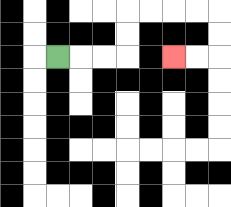{'start': '[2, 2]', 'end': '[7, 2]', 'path_directions': 'R,R,R,U,U,R,R,R,R,D,D,L,L', 'path_coordinates': '[[2, 2], [3, 2], [4, 2], [5, 2], [5, 1], [5, 0], [6, 0], [7, 0], [8, 0], [9, 0], [9, 1], [9, 2], [8, 2], [7, 2]]'}